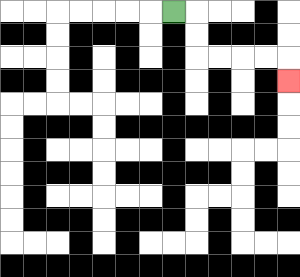{'start': '[7, 0]', 'end': '[12, 3]', 'path_directions': 'R,D,D,R,R,R,R,D', 'path_coordinates': '[[7, 0], [8, 0], [8, 1], [8, 2], [9, 2], [10, 2], [11, 2], [12, 2], [12, 3]]'}